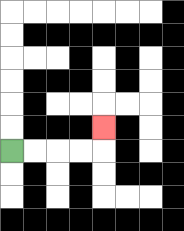{'start': '[0, 6]', 'end': '[4, 5]', 'path_directions': 'R,R,R,R,U', 'path_coordinates': '[[0, 6], [1, 6], [2, 6], [3, 6], [4, 6], [4, 5]]'}